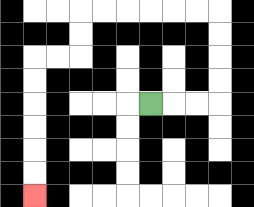{'start': '[6, 4]', 'end': '[1, 8]', 'path_directions': 'R,R,R,U,U,U,U,L,L,L,L,L,L,D,D,L,L,D,D,D,D,D,D', 'path_coordinates': '[[6, 4], [7, 4], [8, 4], [9, 4], [9, 3], [9, 2], [9, 1], [9, 0], [8, 0], [7, 0], [6, 0], [5, 0], [4, 0], [3, 0], [3, 1], [3, 2], [2, 2], [1, 2], [1, 3], [1, 4], [1, 5], [1, 6], [1, 7], [1, 8]]'}